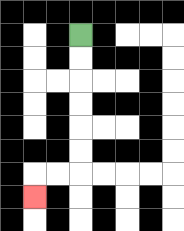{'start': '[3, 1]', 'end': '[1, 8]', 'path_directions': 'D,D,D,D,D,D,L,L,D', 'path_coordinates': '[[3, 1], [3, 2], [3, 3], [3, 4], [3, 5], [3, 6], [3, 7], [2, 7], [1, 7], [1, 8]]'}